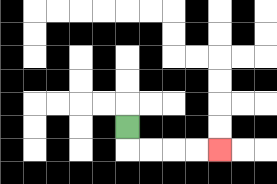{'start': '[5, 5]', 'end': '[9, 6]', 'path_directions': 'D,R,R,R,R', 'path_coordinates': '[[5, 5], [5, 6], [6, 6], [7, 6], [8, 6], [9, 6]]'}